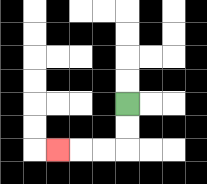{'start': '[5, 4]', 'end': '[2, 6]', 'path_directions': 'D,D,L,L,L', 'path_coordinates': '[[5, 4], [5, 5], [5, 6], [4, 6], [3, 6], [2, 6]]'}